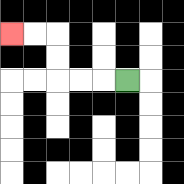{'start': '[5, 3]', 'end': '[0, 1]', 'path_directions': 'L,L,L,U,U,L,L', 'path_coordinates': '[[5, 3], [4, 3], [3, 3], [2, 3], [2, 2], [2, 1], [1, 1], [0, 1]]'}